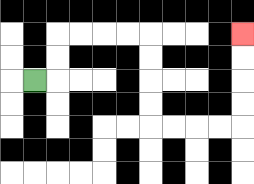{'start': '[1, 3]', 'end': '[10, 1]', 'path_directions': 'R,U,U,R,R,R,R,D,D,D,D,R,R,R,R,U,U,U,U', 'path_coordinates': '[[1, 3], [2, 3], [2, 2], [2, 1], [3, 1], [4, 1], [5, 1], [6, 1], [6, 2], [6, 3], [6, 4], [6, 5], [7, 5], [8, 5], [9, 5], [10, 5], [10, 4], [10, 3], [10, 2], [10, 1]]'}